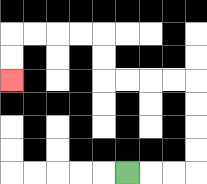{'start': '[5, 7]', 'end': '[0, 3]', 'path_directions': 'R,R,R,U,U,U,U,L,L,L,L,U,U,L,L,L,L,D,D', 'path_coordinates': '[[5, 7], [6, 7], [7, 7], [8, 7], [8, 6], [8, 5], [8, 4], [8, 3], [7, 3], [6, 3], [5, 3], [4, 3], [4, 2], [4, 1], [3, 1], [2, 1], [1, 1], [0, 1], [0, 2], [0, 3]]'}